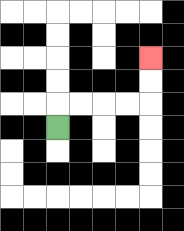{'start': '[2, 5]', 'end': '[6, 2]', 'path_directions': 'U,R,R,R,R,U,U', 'path_coordinates': '[[2, 5], [2, 4], [3, 4], [4, 4], [5, 4], [6, 4], [6, 3], [6, 2]]'}